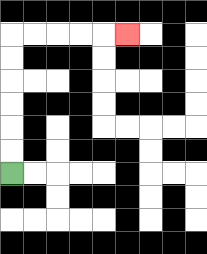{'start': '[0, 7]', 'end': '[5, 1]', 'path_directions': 'U,U,U,U,U,U,R,R,R,R,R', 'path_coordinates': '[[0, 7], [0, 6], [0, 5], [0, 4], [0, 3], [0, 2], [0, 1], [1, 1], [2, 1], [3, 1], [4, 1], [5, 1]]'}